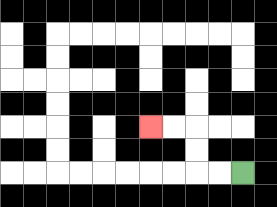{'start': '[10, 7]', 'end': '[6, 5]', 'path_directions': 'L,L,U,U,L,L', 'path_coordinates': '[[10, 7], [9, 7], [8, 7], [8, 6], [8, 5], [7, 5], [6, 5]]'}